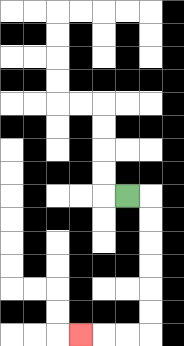{'start': '[5, 8]', 'end': '[3, 14]', 'path_directions': 'R,D,D,D,D,D,D,L,L,L', 'path_coordinates': '[[5, 8], [6, 8], [6, 9], [6, 10], [6, 11], [6, 12], [6, 13], [6, 14], [5, 14], [4, 14], [3, 14]]'}